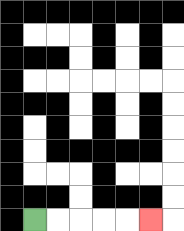{'start': '[1, 9]', 'end': '[6, 9]', 'path_directions': 'R,R,R,R,R', 'path_coordinates': '[[1, 9], [2, 9], [3, 9], [4, 9], [5, 9], [6, 9]]'}